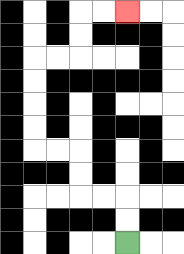{'start': '[5, 10]', 'end': '[5, 0]', 'path_directions': 'U,U,L,L,U,U,L,L,U,U,U,U,R,R,U,U,R,R', 'path_coordinates': '[[5, 10], [5, 9], [5, 8], [4, 8], [3, 8], [3, 7], [3, 6], [2, 6], [1, 6], [1, 5], [1, 4], [1, 3], [1, 2], [2, 2], [3, 2], [3, 1], [3, 0], [4, 0], [5, 0]]'}